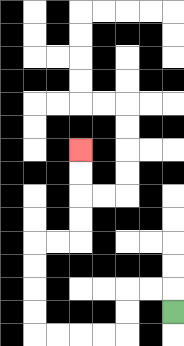{'start': '[7, 13]', 'end': '[3, 6]', 'path_directions': 'U,L,L,D,D,L,L,L,L,U,U,U,U,R,R,U,U,U,U', 'path_coordinates': '[[7, 13], [7, 12], [6, 12], [5, 12], [5, 13], [5, 14], [4, 14], [3, 14], [2, 14], [1, 14], [1, 13], [1, 12], [1, 11], [1, 10], [2, 10], [3, 10], [3, 9], [3, 8], [3, 7], [3, 6]]'}